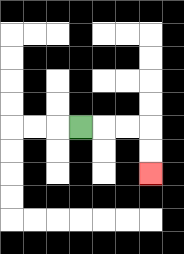{'start': '[3, 5]', 'end': '[6, 7]', 'path_directions': 'R,R,R,D,D', 'path_coordinates': '[[3, 5], [4, 5], [5, 5], [6, 5], [6, 6], [6, 7]]'}